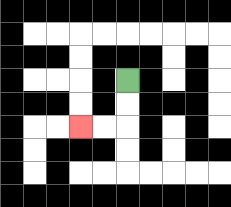{'start': '[5, 3]', 'end': '[3, 5]', 'path_directions': 'D,D,L,L', 'path_coordinates': '[[5, 3], [5, 4], [5, 5], [4, 5], [3, 5]]'}